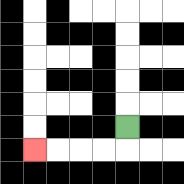{'start': '[5, 5]', 'end': '[1, 6]', 'path_directions': 'D,L,L,L,L', 'path_coordinates': '[[5, 5], [5, 6], [4, 6], [3, 6], [2, 6], [1, 6]]'}